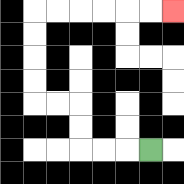{'start': '[6, 6]', 'end': '[7, 0]', 'path_directions': 'L,L,L,U,U,L,L,U,U,U,U,R,R,R,R,R,R', 'path_coordinates': '[[6, 6], [5, 6], [4, 6], [3, 6], [3, 5], [3, 4], [2, 4], [1, 4], [1, 3], [1, 2], [1, 1], [1, 0], [2, 0], [3, 0], [4, 0], [5, 0], [6, 0], [7, 0]]'}